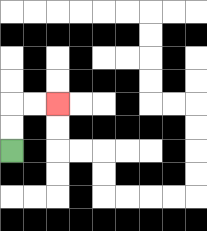{'start': '[0, 6]', 'end': '[2, 4]', 'path_directions': 'U,U,R,R', 'path_coordinates': '[[0, 6], [0, 5], [0, 4], [1, 4], [2, 4]]'}